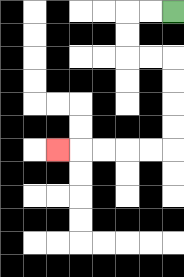{'start': '[7, 0]', 'end': '[2, 6]', 'path_directions': 'L,L,D,D,R,R,D,D,D,D,L,L,L,L,L', 'path_coordinates': '[[7, 0], [6, 0], [5, 0], [5, 1], [5, 2], [6, 2], [7, 2], [7, 3], [7, 4], [7, 5], [7, 6], [6, 6], [5, 6], [4, 6], [3, 6], [2, 6]]'}